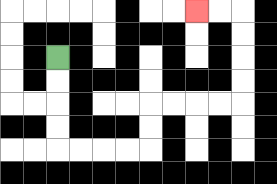{'start': '[2, 2]', 'end': '[8, 0]', 'path_directions': 'D,D,D,D,R,R,R,R,U,U,R,R,R,R,U,U,U,U,L,L', 'path_coordinates': '[[2, 2], [2, 3], [2, 4], [2, 5], [2, 6], [3, 6], [4, 6], [5, 6], [6, 6], [6, 5], [6, 4], [7, 4], [8, 4], [9, 4], [10, 4], [10, 3], [10, 2], [10, 1], [10, 0], [9, 0], [8, 0]]'}